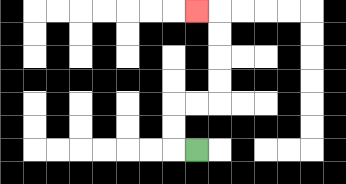{'start': '[8, 6]', 'end': '[8, 0]', 'path_directions': 'L,U,U,R,R,U,U,U,U,L', 'path_coordinates': '[[8, 6], [7, 6], [7, 5], [7, 4], [8, 4], [9, 4], [9, 3], [9, 2], [9, 1], [9, 0], [8, 0]]'}